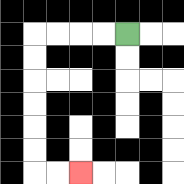{'start': '[5, 1]', 'end': '[3, 7]', 'path_directions': 'L,L,L,L,D,D,D,D,D,D,R,R', 'path_coordinates': '[[5, 1], [4, 1], [3, 1], [2, 1], [1, 1], [1, 2], [1, 3], [1, 4], [1, 5], [1, 6], [1, 7], [2, 7], [3, 7]]'}